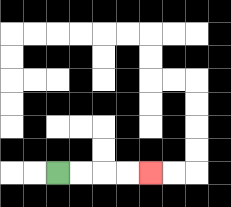{'start': '[2, 7]', 'end': '[6, 7]', 'path_directions': 'R,R,R,R', 'path_coordinates': '[[2, 7], [3, 7], [4, 7], [5, 7], [6, 7]]'}